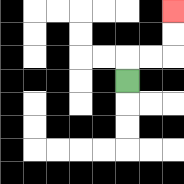{'start': '[5, 3]', 'end': '[7, 0]', 'path_directions': 'U,R,R,U,U', 'path_coordinates': '[[5, 3], [5, 2], [6, 2], [7, 2], [7, 1], [7, 0]]'}